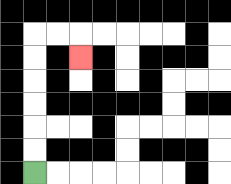{'start': '[1, 7]', 'end': '[3, 2]', 'path_directions': 'U,U,U,U,U,U,R,R,D', 'path_coordinates': '[[1, 7], [1, 6], [1, 5], [1, 4], [1, 3], [1, 2], [1, 1], [2, 1], [3, 1], [3, 2]]'}